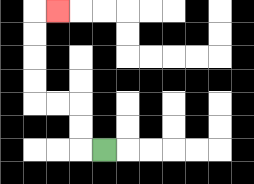{'start': '[4, 6]', 'end': '[2, 0]', 'path_directions': 'L,U,U,L,L,U,U,U,U,R', 'path_coordinates': '[[4, 6], [3, 6], [3, 5], [3, 4], [2, 4], [1, 4], [1, 3], [1, 2], [1, 1], [1, 0], [2, 0]]'}